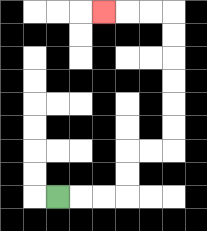{'start': '[2, 8]', 'end': '[4, 0]', 'path_directions': 'R,R,R,U,U,R,R,U,U,U,U,U,U,L,L,L', 'path_coordinates': '[[2, 8], [3, 8], [4, 8], [5, 8], [5, 7], [5, 6], [6, 6], [7, 6], [7, 5], [7, 4], [7, 3], [7, 2], [7, 1], [7, 0], [6, 0], [5, 0], [4, 0]]'}